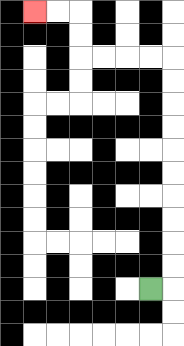{'start': '[6, 12]', 'end': '[1, 0]', 'path_directions': 'R,U,U,U,U,U,U,U,U,U,U,L,L,L,L,U,U,L,L', 'path_coordinates': '[[6, 12], [7, 12], [7, 11], [7, 10], [7, 9], [7, 8], [7, 7], [7, 6], [7, 5], [7, 4], [7, 3], [7, 2], [6, 2], [5, 2], [4, 2], [3, 2], [3, 1], [3, 0], [2, 0], [1, 0]]'}